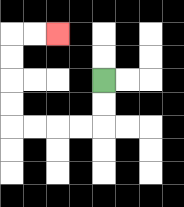{'start': '[4, 3]', 'end': '[2, 1]', 'path_directions': 'D,D,L,L,L,L,U,U,U,U,R,R', 'path_coordinates': '[[4, 3], [4, 4], [4, 5], [3, 5], [2, 5], [1, 5], [0, 5], [0, 4], [0, 3], [0, 2], [0, 1], [1, 1], [2, 1]]'}